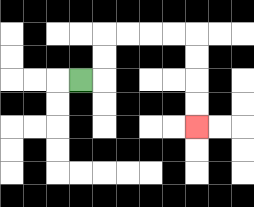{'start': '[3, 3]', 'end': '[8, 5]', 'path_directions': 'R,U,U,R,R,R,R,D,D,D,D', 'path_coordinates': '[[3, 3], [4, 3], [4, 2], [4, 1], [5, 1], [6, 1], [7, 1], [8, 1], [8, 2], [8, 3], [8, 4], [8, 5]]'}